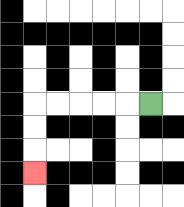{'start': '[6, 4]', 'end': '[1, 7]', 'path_directions': 'L,L,L,L,L,D,D,D', 'path_coordinates': '[[6, 4], [5, 4], [4, 4], [3, 4], [2, 4], [1, 4], [1, 5], [1, 6], [1, 7]]'}